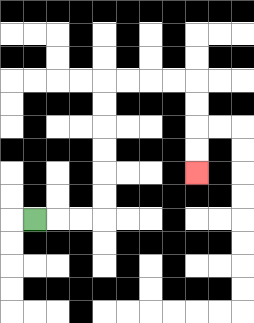{'start': '[1, 9]', 'end': '[8, 7]', 'path_directions': 'R,R,R,U,U,U,U,U,U,R,R,R,R,D,D,D,D', 'path_coordinates': '[[1, 9], [2, 9], [3, 9], [4, 9], [4, 8], [4, 7], [4, 6], [4, 5], [4, 4], [4, 3], [5, 3], [6, 3], [7, 3], [8, 3], [8, 4], [8, 5], [8, 6], [8, 7]]'}